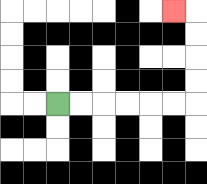{'start': '[2, 4]', 'end': '[7, 0]', 'path_directions': 'R,R,R,R,R,R,U,U,U,U,L', 'path_coordinates': '[[2, 4], [3, 4], [4, 4], [5, 4], [6, 4], [7, 4], [8, 4], [8, 3], [8, 2], [8, 1], [8, 0], [7, 0]]'}